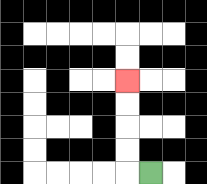{'start': '[6, 7]', 'end': '[5, 3]', 'path_directions': 'L,U,U,U,U', 'path_coordinates': '[[6, 7], [5, 7], [5, 6], [5, 5], [5, 4], [5, 3]]'}